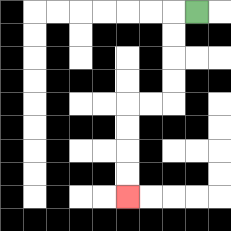{'start': '[8, 0]', 'end': '[5, 8]', 'path_directions': 'L,D,D,D,D,L,L,D,D,D,D', 'path_coordinates': '[[8, 0], [7, 0], [7, 1], [7, 2], [7, 3], [7, 4], [6, 4], [5, 4], [5, 5], [5, 6], [5, 7], [5, 8]]'}